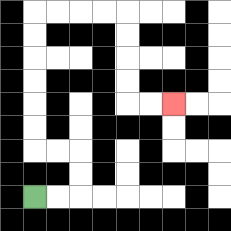{'start': '[1, 8]', 'end': '[7, 4]', 'path_directions': 'R,R,U,U,L,L,U,U,U,U,U,U,R,R,R,R,D,D,D,D,R,R', 'path_coordinates': '[[1, 8], [2, 8], [3, 8], [3, 7], [3, 6], [2, 6], [1, 6], [1, 5], [1, 4], [1, 3], [1, 2], [1, 1], [1, 0], [2, 0], [3, 0], [4, 0], [5, 0], [5, 1], [5, 2], [5, 3], [5, 4], [6, 4], [7, 4]]'}